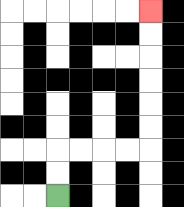{'start': '[2, 8]', 'end': '[6, 0]', 'path_directions': 'U,U,R,R,R,R,U,U,U,U,U,U', 'path_coordinates': '[[2, 8], [2, 7], [2, 6], [3, 6], [4, 6], [5, 6], [6, 6], [6, 5], [6, 4], [6, 3], [6, 2], [6, 1], [6, 0]]'}